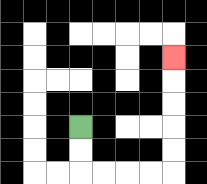{'start': '[3, 5]', 'end': '[7, 2]', 'path_directions': 'D,D,R,R,R,R,U,U,U,U,U', 'path_coordinates': '[[3, 5], [3, 6], [3, 7], [4, 7], [5, 7], [6, 7], [7, 7], [7, 6], [7, 5], [7, 4], [7, 3], [7, 2]]'}